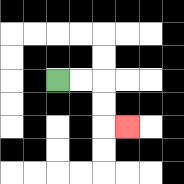{'start': '[2, 3]', 'end': '[5, 5]', 'path_directions': 'R,R,D,D,R', 'path_coordinates': '[[2, 3], [3, 3], [4, 3], [4, 4], [4, 5], [5, 5]]'}